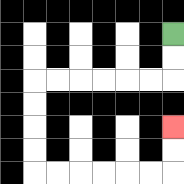{'start': '[7, 1]', 'end': '[7, 5]', 'path_directions': 'D,D,L,L,L,L,L,L,D,D,D,D,R,R,R,R,R,R,U,U', 'path_coordinates': '[[7, 1], [7, 2], [7, 3], [6, 3], [5, 3], [4, 3], [3, 3], [2, 3], [1, 3], [1, 4], [1, 5], [1, 6], [1, 7], [2, 7], [3, 7], [4, 7], [5, 7], [6, 7], [7, 7], [7, 6], [7, 5]]'}